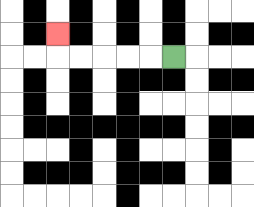{'start': '[7, 2]', 'end': '[2, 1]', 'path_directions': 'L,L,L,L,L,U', 'path_coordinates': '[[7, 2], [6, 2], [5, 2], [4, 2], [3, 2], [2, 2], [2, 1]]'}